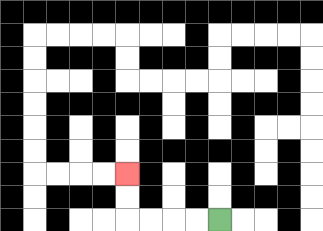{'start': '[9, 9]', 'end': '[5, 7]', 'path_directions': 'L,L,L,L,U,U', 'path_coordinates': '[[9, 9], [8, 9], [7, 9], [6, 9], [5, 9], [5, 8], [5, 7]]'}